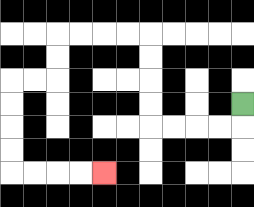{'start': '[10, 4]', 'end': '[4, 7]', 'path_directions': 'D,L,L,L,L,U,U,U,U,L,L,L,L,D,D,L,L,D,D,D,D,R,R,R,R', 'path_coordinates': '[[10, 4], [10, 5], [9, 5], [8, 5], [7, 5], [6, 5], [6, 4], [6, 3], [6, 2], [6, 1], [5, 1], [4, 1], [3, 1], [2, 1], [2, 2], [2, 3], [1, 3], [0, 3], [0, 4], [0, 5], [0, 6], [0, 7], [1, 7], [2, 7], [3, 7], [4, 7]]'}